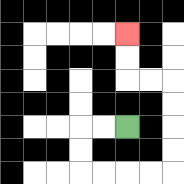{'start': '[5, 5]', 'end': '[5, 1]', 'path_directions': 'L,L,D,D,R,R,R,R,U,U,U,U,L,L,U,U', 'path_coordinates': '[[5, 5], [4, 5], [3, 5], [3, 6], [3, 7], [4, 7], [5, 7], [6, 7], [7, 7], [7, 6], [7, 5], [7, 4], [7, 3], [6, 3], [5, 3], [5, 2], [5, 1]]'}